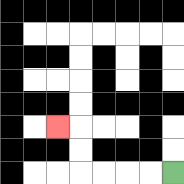{'start': '[7, 7]', 'end': '[2, 5]', 'path_directions': 'L,L,L,L,U,U,L', 'path_coordinates': '[[7, 7], [6, 7], [5, 7], [4, 7], [3, 7], [3, 6], [3, 5], [2, 5]]'}